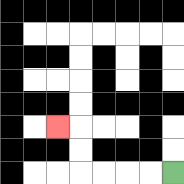{'start': '[7, 7]', 'end': '[2, 5]', 'path_directions': 'L,L,L,L,U,U,L', 'path_coordinates': '[[7, 7], [6, 7], [5, 7], [4, 7], [3, 7], [3, 6], [3, 5], [2, 5]]'}